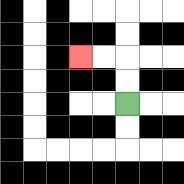{'start': '[5, 4]', 'end': '[3, 2]', 'path_directions': 'U,U,L,L', 'path_coordinates': '[[5, 4], [5, 3], [5, 2], [4, 2], [3, 2]]'}